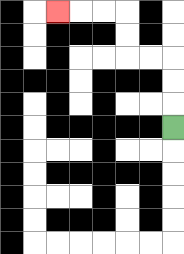{'start': '[7, 5]', 'end': '[2, 0]', 'path_directions': 'U,U,U,L,L,U,U,L,L,L', 'path_coordinates': '[[7, 5], [7, 4], [7, 3], [7, 2], [6, 2], [5, 2], [5, 1], [5, 0], [4, 0], [3, 0], [2, 0]]'}